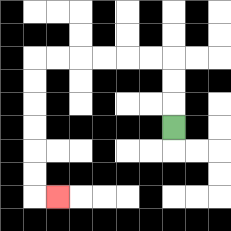{'start': '[7, 5]', 'end': '[2, 8]', 'path_directions': 'U,U,U,L,L,L,L,L,L,D,D,D,D,D,D,R', 'path_coordinates': '[[7, 5], [7, 4], [7, 3], [7, 2], [6, 2], [5, 2], [4, 2], [3, 2], [2, 2], [1, 2], [1, 3], [1, 4], [1, 5], [1, 6], [1, 7], [1, 8], [2, 8]]'}